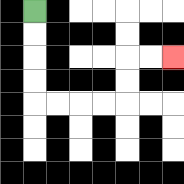{'start': '[1, 0]', 'end': '[7, 2]', 'path_directions': 'D,D,D,D,R,R,R,R,U,U,R,R', 'path_coordinates': '[[1, 0], [1, 1], [1, 2], [1, 3], [1, 4], [2, 4], [3, 4], [4, 4], [5, 4], [5, 3], [5, 2], [6, 2], [7, 2]]'}